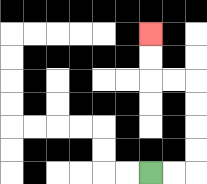{'start': '[6, 7]', 'end': '[6, 1]', 'path_directions': 'R,R,U,U,U,U,L,L,U,U', 'path_coordinates': '[[6, 7], [7, 7], [8, 7], [8, 6], [8, 5], [8, 4], [8, 3], [7, 3], [6, 3], [6, 2], [6, 1]]'}